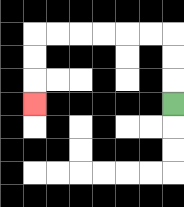{'start': '[7, 4]', 'end': '[1, 4]', 'path_directions': 'U,U,U,L,L,L,L,L,L,D,D,D', 'path_coordinates': '[[7, 4], [7, 3], [7, 2], [7, 1], [6, 1], [5, 1], [4, 1], [3, 1], [2, 1], [1, 1], [1, 2], [1, 3], [1, 4]]'}